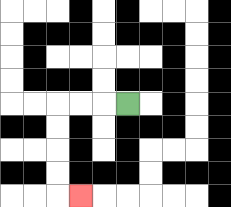{'start': '[5, 4]', 'end': '[3, 8]', 'path_directions': 'L,L,L,D,D,D,D,R', 'path_coordinates': '[[5, 4], [4, 4], [3, 4], [2, 4], [2, 5], [2, 6], [2, 7], [2, 8], [3, 8]]'}